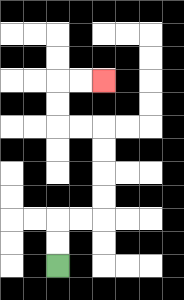{'start': '[2, 11]', 'end': '[4, 3]', 'path_directions': 'U,U,R,R,U,U,U,U,L,L,U,U,R,R', 'path_coordinates': '[[2, 11], [2, 10], [2, 9], [3, 9], [4, 9], [4, 8], [4, 7], [4, 6], [4, 5], [3, 5], [2, 5], [2, 4], [2, 3], [3, 3], [4, 3]]'}